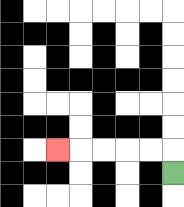{'start': '[7, 7]', 'end': '[2, 6]', 'path_directions': 'U,L,L,L,L,L', 'path_coordinates': '[[7, 7], [7, 6], [6, 6], [5, 6], [4, 6], [3, 6], [2, 6]]'}